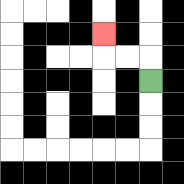{'start': '[6, 3]', 'end': '[4, 1]', 'path_directions': 'U,L,L,U', 'path_coordinates': '[[6, 3], [6, 2], [5, 2], [4, 2], [4, 1]]'}